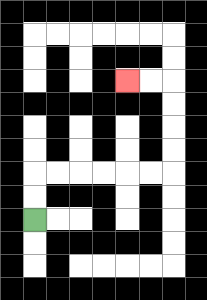{'start': '[1, 9]', 'end': '[5, 3]', 'path_directions': 'U,U,R,R,R,R,R,R,U,U,U,U,L,L', 'path_coordinates': '[[1, 9], [1, 8], [1, 7], [2, 7], [3, 7], [4, 7], [5, 7], [6, 7], [7, 7], [7, 6], [7, 5], [7, 4], [7, 3], [6, 3], [5, 3]]'}